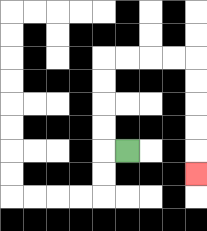{'start': '[5, 6]', 'end': '[8, 7]', 'path_directions': 'L,U,U,U,U,R,R,R,R,D,D,D,D,D', 'path_coordinates': '[[5, 6], [4, 6], [4, 5], [4, 4], [4, 3], [4, 2], [5, 2], [6, 2], [7, 2], [8, 2], [8, 3], [8, 4], [8, 5], [8, 6], [8, 7]]'}